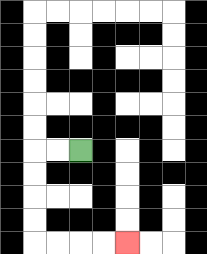{'start': '[3, 6]', 'end': '[5, 10]', 'path_directions': 'L,L,D,D,D,D,R,R,R,R', 'path_coordinates': '[[3, 6], [2, 6], [1, 6], [1, 7], [1, 8], [1, 9], [1, 10], [2, 10], [3, 10], [4, 10], [5, 10]]'}